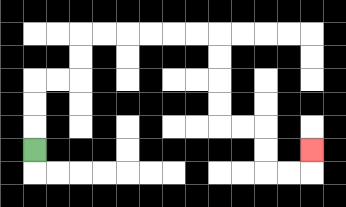{'start': '[1, 6]', 'end': '[13, 6]', 'path_directions': 'U,U,U,R,R,U,U,R,R,R,R,R,R,D,D,D,D,R,R,D,D,R,R,U', 'path_coordinates': '[[1, 6], [1, 5], [1, 4], [1, 3], [2, 3], [3, 3], [3, 2], [3, 1], [4, 1], [5, 1], [6, 1], [7, 1], [8, 1], [9, 1], [9, 2], [9, 3], [9, 4], [9, 5], [10, 5], [11, 5], [11, 6], [11, 7], [12, 7], [13, 7], [13, 6]]'}